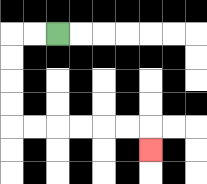{'start': '[2, 1]', 'end': '[6, 6]', 'path_directions': 'L,L,D,D,D,D,R,R,R,R,R,R,D', 'path_coordinates': '[[2, 1], [1, 1], [0, 1], [0, 2], [0, 3], [0, 4], [0, 5], [1, 5], [2, 5], [3, 5], [4, 5], [5, 5], [6, 5], [6, 6]]'}